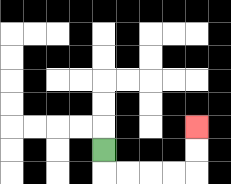{'start': '[4, 6]', 'end': '[8, 5]', 'path_directions': 'D,R,R,R,R,U,U', 'path_coordinates': '[[4, 6], [4, 7], [5, 7], [6, 7], [7, 7], [8, 7], [8, 6], [8, 5]]'}